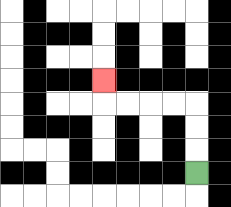{'start': '[8, 7]', 'end': '[4, 3]', 'path_directions': 'U,U,U,L,L,L,L,U', 'path_coordinates': '[[8, 7], [8, 6], [8, 5], [8, 4], [7, 4], [6, 4], [5, 4], [4, 4], [4, 3]]'}